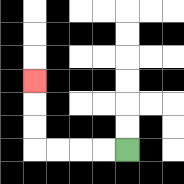{'start': '[5, 6]', 'end': '[1, 3]', 'path_directions': 'L,L,L,L,U,U,U', 'path_coordinates': '[[5, 6], [4, 6], [3, 6], [2, 6], [1, 6], [1, 5], [1, 4], [1, 3]]'}